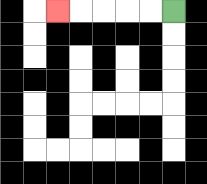{'start': '[7, 0]', 'end': '[2, 0]', 'path_directions': 'L,L,L,L,L', 'path_coordinates': '[[7, 0], [6, 0], [5, 0], [4, 0], [3, 0], [2, 0]]'}